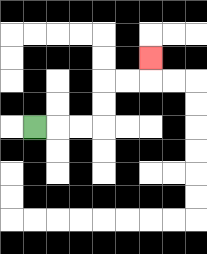{'start': '[1, 5]', 'end': '[6, 2]', 'path_directions': 'R,R,R,U,U,R,R,U', 'path_coordinates': '[[1, 5], [2, 5], [3, 5], [4, 5], [4, 4], [4, 3], [5, 3], [6, 3], [6, 2]]'}